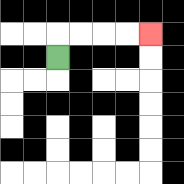{'start': '[2, 2]', 'end': '[6, 1]', 'path_directions': 'U,R,R,R,R', 'path_coordinates': '[[2, 2], [2, 1], [3, 1], [4, 1], [5, 1], [6, 1]]'}